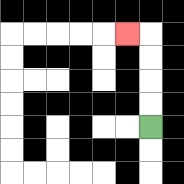{'start': '[6, 5]', 'end': '[5, 1]', 'path_directions': 'U,U,U,U,L', 'path_coordinates': '[[6, 5], [6, 4], [6, 3], [6, 2], [6, 1], [5, 1]]'}